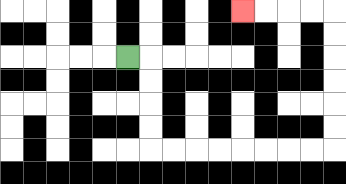{'start': '[5, 2]', 'end': '[10, 0]', 'path_directions': 'R,D,D,D,D,R,R,R,R,R,R,R,R,U,U,U,U,U,U,L,L,L,L', 'path_coordinates': '[[5, 2], [6, 2], [6, 3], [6, 4], [6, 5], [6, 6], [7, 6], [8, 6], [9, 6], [10, 6], [11, 6], [12, 6], [13, 6], [14, 6], [14, 5], [14, 4], [14, 3], [14, 2], [14, 1], [14, 0], [13, 0], [12, 0], [11, 0], [10, 0]]'}